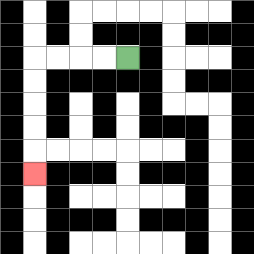{'start': '[5, 2]', 'end': '[1, 7]', 'path_directions': 'L,L,L,L,D,D,D,D,D', 'path_coordinates': '[[5, 2], [4, 2], [3, 2], [2, 2], [1, 2], [1, 3], [1, 4], [1, 5], [1, 6], [1, 7]]'}